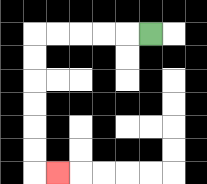{'start': '[6, 1]', 'end': '[2, 7]', 'path_directions': 'L,L,L,L,L,D,D,D,D,D,D,R', 'path_coordinates': '[[6, 1], [5, 1], [4, 1], [3, 1], [2, 1], [1, 1], [1, 2], [1, 3], [1, 4], [1, 5], [1, 6], [1, 7], [2, 7]]'}